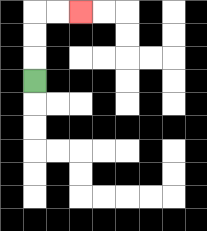{'start': '[1, 3]', 'end': '[3, 0]', 'path_directions': 'U,U,U,R,R', 'path_coordinates': '[[1, 3], [1, 2], [1, 1], [1, 0], [2, 0], [3, 0]]'}